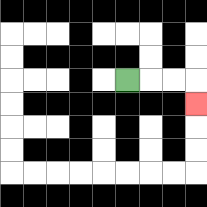{'start': '[5, 3]', 'end': '[8, 4]', 'path_directions': 'R,R,R,D', 'path_coordinates': '[[5, 3], [6, 3], [7, 3], [8, 3], [8, 4]]'}